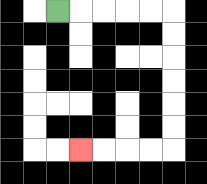{'start': '[2, 0]', 'end': '[3, 6]', 'path_directions': 'R,R,R,R,R,D,D,D,D,D,D,L,L,L,L', 'path_coordinates': '[[2, 0], [3, 0], [4, 0], [5, 0], [6, 0], [7, 0], [7, 1], [7, 2], [7, 3], [7, 4], [7, 5], [7, 6], [6, 6], [5, 6], [4, 6], [3, 6]]'}